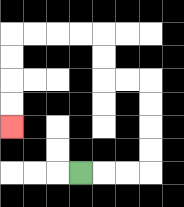{'start': '[3, 7]', 'end': '[0, 5]', 'path_directions': 'R,R,R,U,U,U,U,L,L,U,U,L,L,L,L,D,D,D,D', 'path_coordinates': '[[3, 7], [4, 7], [5, 7], [6, 7], [6, 6], [6, 5], [6, 4], [6, 3], [5, 3], [4, 3], [4, 2], [4, 1], [3, 1], [2, 1], [1, 1], [0, 1], [0, 2], [0, 3], [0, 4], [0, 5]]'}